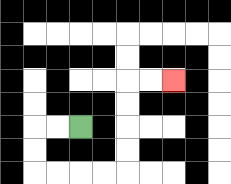{'start': '[3, 5]', 'end': '[7, 3]', 'path_directions': 'L,L,D,D,R,R,R,R,U,U,U,U,R,R', 'path_coordinates': '[[3, 5], [2, 5], [1, 5], [1, 6], [1, 7], [2, 7], [3, 7], [4, 7], [5, 7], [5, 6], [5, 5], [5, 4], [5, 3], [6, 3], [7, 3]]'}